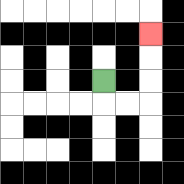{'start': '[4, 3]', 'end': '[6, 1]', 'path_directions': 'D,R,R,U,U,U', 'path_coordinates': '[[4, 3], [4, 4], [5, 4], [6, 4], [6, 3], [6, 2], [6, 1]]'}